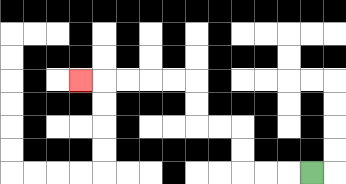{'start': '[13, 7]', 'end': '[3, 3]', 'path_directions': 'L,L,L,U,U,L,L,U,U,L,L,L,L,L', 'path_coordinates': '[[13, 7], [12, 7], [11, 7], [10, 7], [10, 6], [10, 5], [9, 5], [8, 5], [8, 4], [8, 3], [7, 3], [6, 3], [5, 3], [4, 3], [3, 3]]'}